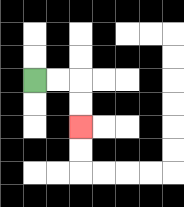{'start': '[1, 3]', 'end': '[3, 5]', 'path_directions': 'R,R,D,D', 'path_coordinates': '[[1, 3], [2, 3], [3, 3], [3, 4], [3, 5]]'}